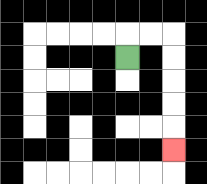{'start': '[5, 2]', 'end': '[7, 6]', 'path_directions': 'U,R,R,D,D,D,D,D', 'path_coordinates': '[[5, 2], [5, 1], [6, 1], [7, 1], [7, 2], [7, 3], [7, 4], [7, 5], [7, 6]]'}